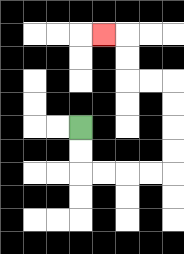{'start': '[3, 5]', 'end': '[4, 1]', 'path_directions': 'D,D,R,R,R,R,U,U,U,U,L,L,U,U,L', 'path_coordinates': '[[3, 5], [3, 6], [3, 7], [4, 7], [5, 7], [6, 7], [7, 7], [7, 6], [7, 5], [7, 4], [7, 3], [6, 3], [5, 3], [5, 2], [5, 1], [4, 1]]'}